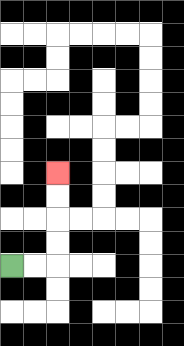{'start': '[0, 11]', 'end': '[2, 7]', 'path_directions': 'R,R,U,U,U,U', 'path_coordinates': '[[0, 11], [1, 11], [2, 11], [2, 10], [2, 9], [2, 8], [2, 7]]'}